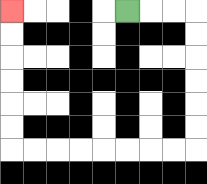{'start': '[5, 0]', 'end': '[0, 0]', 'path_directions': 'R,R,R,D,D,D,D,D,D,L,L,L,L,L,L,L,L,U,U,U,U,U,U', 'path_coordinates': '[[5, 0], [6, 0], [7, 0], [8, 0], [8, 1], [8, 2], [8, 3], [8, 4], [8, 5], [8, 6], [7, 6], [6, 6], [5, 6], [4, 6], [3, 6], [2, 6], [1, 6], [0, 6], [0, 5], [0, 4], [0, 3], [0, 2], [0, 1], [0, 0]]'}